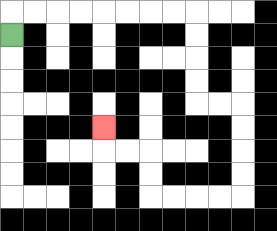{'start': '[0, 1]', 'end': '[4, 5]', 'path_directions': 'U,R,R,R,R,R,R,R,R,D,D,D,D,R,R,D,D,D,D,L,L,L,L,U,U,L,L,U', 'path_coordinates': '[[0, 1], [0, 0], [1, 0], [2, 0], [3, 0], [4, 0], [5, 0], [6, 0], [7, 0], [8, 0], [8, 1], [8, 2], [8, 3], [8, 4], [9, 4], [10, 4], [10, 5], [10, 6], [10, 7], [10, 8], [9, 8], [8, 8], [7, 8], [6, 8], [6, 7], [6, 6], [5, 6], [4, 6], [4, 5]]'}